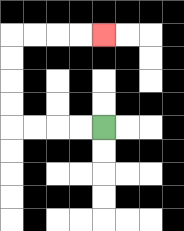{'start': '[4, 5]', 'end': '[4, 1]', 'path_directions': 'L,L,L,L,U,U,U,U,R,R,R,R', 'path_coordinates': '[[4, 5], [3, 5], [2, 5], [1, 5], [0, 5], [0, 4], [0, 3], [0, 2], [0, 1], [1, 1], [2, 1], [3, 1], [4, 1]]'}